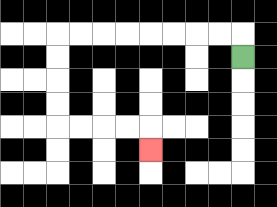{'start': '[10, 2]', 'end': '[6, 6]', 'path_directions': 'U,L,L,L,L,L,L,L,L,D,D,D,D,R,R,R,R,D', 'path_coordinates': '[[10, 2], [10, 1], [9, 1], [8, 1], [7, 1], [6, 1], [5, 1], [4, 1], [3, 1], [2, 1], [2, 2], [2, 3], [2, 4], [2, 5], [3, 5], [4, 5], [5, 5], [6, 5], [6, 6]]'}